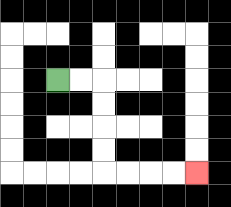{'start': '[2, 3]', 'end': '[8, 7]', 'path_directions': 'R,R,D,D,D,D,R,R,R,R', 'path_coordinates': '[[2, 3], [3, 3], [4, 3], [4, 4], [4, 5], [4, 6], [4, 7], [5, 7], [6, 7], [7, 7], [8, 7]]'}